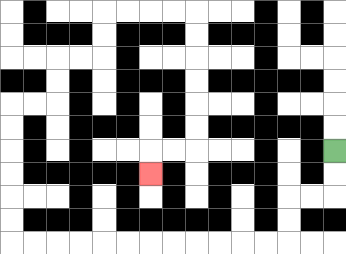{'start': '[14, 6]', 'end': '[6, 7]', 'path_directions': 'D,D,L,L,D,D,L,L,L,L,L,L,L,L,L,L,L,L,U,U,U,U,U,U,R,R,U,U,R,R,U,U,R,R,R,R,D,D,D,D,D,D,L,L,D', 'path_coordinates': '[[14, 6], [14, 7], [14, 8], [13, 8], [12, 8], [12, 9], [12, 10], [11, 10], [10, 10], [9, 10], [8, 10], [7, 10], [6, 10], [5, 10], [4, 10], [3, 10], [2, 10], [1, 10], [0, 10], [0, 9], [0, 8], [0, 7], [0, 6], [0, 5], [0, 4], [1, 4], [2, 4], [2, 3], [2, 2], [3, 2], [4, 2], [4, 1], [4, 0], [5, 0], [6, 0], [7, 0], [8, 0], [8, 1], [8, 2], [8, 3], [8, 4], [8, 5], [8, 6], [7, 6], [6, 6], [6, 7]]'}